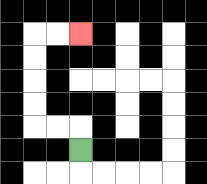{'start': '[3, 6]', 'end': '[3, 1]', 'path_directions': 'U,L,L,U,U,U,U,R,R', 'path_coordinates': '[[3, 6], [3, 5], [2, 5], [1, 5], [1, 4], [1, 3], [1, 2], [1, 1], [2, 1], [3, 1]]'}